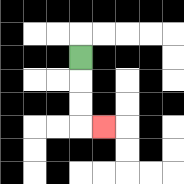{'start': '[3, 2]', 'end': '[4, 5]', 'path_directions': 'D,D,D,R', 'path_coordinates': '[[3, 2], [3, 3], [3, 4], [3, 5], [4, 5]]'}